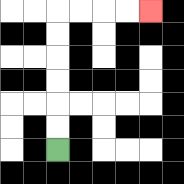{'start': '[2, 6]', 'end': '[6, 0]', 'path_directions': 'U,U,U,U,U,U,R,R,R,R', 'path_coordinates': '[[2, 6], [2, 5], [2, 4], [2, 3], [2, 2], [2, 1], [2, 0], [3, 0], [4, 0], [5, 0], [6, 0]]'}